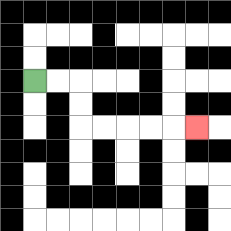{'start': '[1, 3]', 'end': '[8, 5]', 'path_directions': 'R,R,D,D,R,R,R,R,R', 'path_coordinates': '[[1, 3], [2, 3], [3, 3], [3, 4], [3, 5], [4, 5], [5, 5], [6, 5], [7, 5], [8, 5]]'}